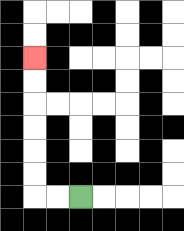{'start': '[3, 8]', 'end': '[1, 2]', 'path_directions': 'L,L,U,U,U,U,U,U', 'path_coordinates': '[[3, 8], [2, 8], [1, 8], [1, 7], [1, 6], [1, 5], [1, 4], [1, 3], [1, 2]]'}